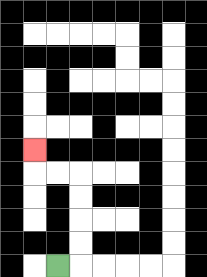{'start': '[2, 11]', 'end': '[1, 6]', 'path_directions': 'R,U,U,U,U,L,L,U', 'path_coordinates': '[[2, 11], [3, 11], [3, 10], [3, 9], [3, 8], [3, 7], [2, 7], [1, 7], [1, 6]]'}